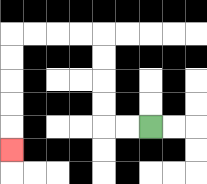{'start': '[6, 5]', 'end': '[0, 6]', 'path_directions': 'L,L,U,U,U,U,L,L,L,L,D,D,D,D,D', 'path_coordinates': '[[6, 5], [5, 5], [4, 5], [4, 4], [4, 3], [4, 2], [4, 1], [3, 1], [2, 1], [1, 1], [0, 1], [0, 2], [0, 3], [0, 4], [0, 5], [0, 6]]'}